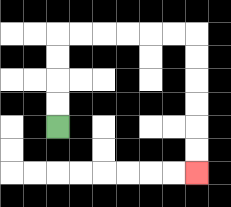{'start': '[2, 5]', 'end': '[8, 7]', 'path_directions': 'U,U,U,U,R,R,R,R,R,R,D,D,D,D,D,D', 'path_coordinates': '[[2, 5], [2, 4], [2, 3], [2, 2], [2, 1], [3, 1], [4, 1], [5, 1], [6, 1], [7, 1], [8, 1], [8, 2], [8, 3], [8, 4], [8, 5], [8, 6], [8, 7]]'}